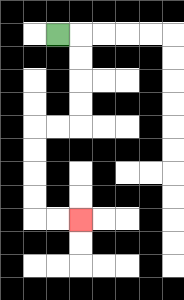{'start': '[2, 1]', 'end': '[3, 9]', 'path_directions': 'R,D,D,D,D,L,L,D,D,D,D,R,R', 'path_coordinates': '[[2, 1], [3, 1], [3, 2], [3, 3], [3, 4], [3, 5], [2, 5], [1, 5], [1, 6], [1, 7], [1, 8], [1, 9], [2, 9], [3, 9]]'}